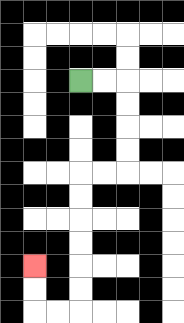{'start': '[3, 3]', 'end': '[1, 11]', 'path_directions': 'R,R,D,D,D,D,L,L,D,D,D,D,D,D,L,L,U,U', 'path_coordinates': '[[3, 3], [4, 3], [5, 3], [5, 4], [5, 5], [5, 6], [5, 7], [4, 7], [3, 7], [3, 8], [3, 9], [3, 10], [3, 11], [3, 12], [3, 13], [2, 13], [1, 13], [1, 12], [1, 11]]'}